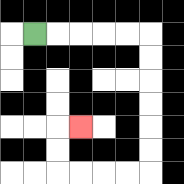{'start': '[1, 1]', 'end': '[3, 5]', 'path_directions': 'R,R,R,R,R,D,D,D,D,D,D,L,L,L,L,U,U,R', 'path_coordinates': '[[1, 1], [2, 1], [3, 1], [4, 1], [5, 1], [6, 1], [6, 2], [6, 3], [6, 4], [6, 5], [6, 6], [6, 7], [5, 7], [4, 7], [3, 7], [2, 7], [2, 6], [2, 5], [3, 5]]'}